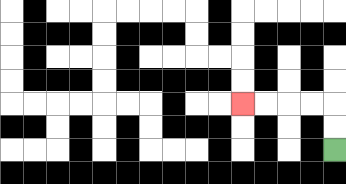{'start': '[14, 6]', 'end': '[10, 4]', 'path_directions': 'U,U,L,L,L,L', 'path_coordinates': '[[14, 6], [14, 5], [14, 4], [13, 4], [12, 4], [11, 4], [10, 4]]'}